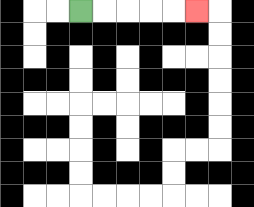{'start': '[3, 0]', 'end': '[8, 0]', 'path_directions': 'R,R,R,R,R', 'path_coordinates': '[[3, 0], [4, 0], [5, 0], [6, 0], [7, 0], [8, 0]]'}